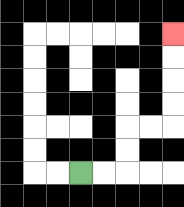{'start': '[3, 7]', 'end': '[7, 1]', 'path_directions': 'R,R,U,U,R,R,U,U,U,U', 'path_coordinates': '[[3, 7], [4, 7], [5, 7], [5, 6], [5, 5], [6, 5], [7, 5], [7, 4], [7, 3], [7, 2], [7, 1]]'}